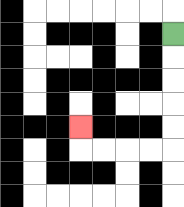{'start': '[7, 1]', 'end': '[3, 5]', 'path_directions': 'D,D,D,D,D,L,L,L,L,U', 'path_coordinates': '[[7, 1], [7, 2], [7, 3], [7, 4], [7, 5], [7, 6], [6, 6], [5, 6], [4, 6], [3, 6], [3, 5]]'}